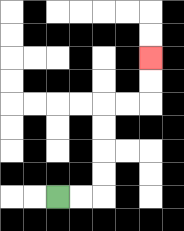{'start': '[2, 8]', 'end': '[6, 2]', 'path_directions': 'R,R,U,U,U,U,R,R,U,U', 'path_coordinates': '[[2, 8], [3, 8], [4, 8], [4, 7], [4, 6], [4, 5], [4, 4], [5, 4], [6, 4], [6, 3], [6, 2]]'}